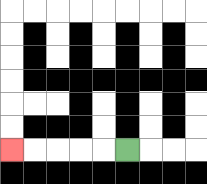{'start': '[5, 6]', 'end': '[0, 6]', 'path_directions': 'L,L,L,L,L', 'path_coordinates': '[[5, 6], [4, 6], [3, 6], [2, 6], [1, 6], [0, 6]]'}